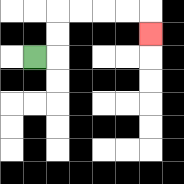{'start': '[1, 2]', 'end': '[6, 1]', 'path_directions': 'R,U,U,R,R,R,R,D', 'path_coordinates': '[[1, 2], [2, 2], [2, 1], [2, 0], [3, 0], [4, 0], [5, 0], [6, 0], [6, 1]]'}